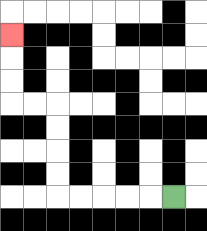{'start': '[7, 8]', 'end': '[0, 1]', 'path_directions': 'L,L,L,L,L,U,U,U,U,L,L,U,U,U', 'path_coordinates': '[[7, 8], [6, 8], [5, 8], [4, 8], [3, 8], [2, 8], [2, 7], [2, 6], [2, 5], [2, 4], [1, 4], [0, 4], [0, 3], [0, 2], [0, 1]]'}